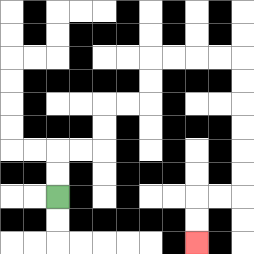{'start': '[2, 8]', 'end': '[8, 10]', 'path_directions': 'U,U,R,R,U,U,R,R,U,U,R,R,R,R,D,D,D,D,D,D,L,L,D,D', 'path_coordinates': '[[2, 8], [2, 7], [2, 6], [3, 6], [4, 6], [4, 5], [4, 4], [5, 4], [6, 4], [6, 3], [6, 2], [7, 2], [8, 2], [9, 2], [10, 2], [10, 3], [10, 4], [10, 5], [10, 6], [10, 7], [10, 8], [9, 8], [8, 8], [8, 9], [8, 10]]'}